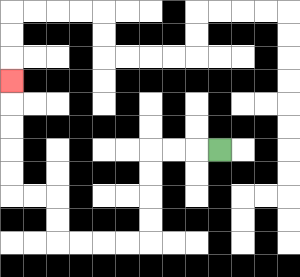{'start': '[9, 6]', 'end': '[0, 3]', 'path_directions': 'L,L,L,D,D,D,D,L,L,L,L,U,U,L,L,U,U,U,U,U', 'path_coordinates': '[[9, 6], [8, 6], [7, 6], [6, 6], [6, 7], [6, 8], [6, 9], [6, 10], [5, 10], [4, 10], [3, 10], [2, 10], [2, 9], [2, 8], [1, 8], [0, 8], [0, 7], [0, 6], [0, 5], [0, 4], [0, 3]]'}